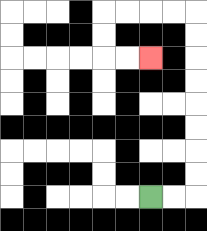{'start': '[6, 8]', 'end': '[6, 2]', 'path_directions': 'R,R,U,U,U,U,U,U,U,U,L,L,L,L,D,D,R,R', 'path_coordinates': '[[6, 8], [7, 8], [8, 8], [8, 7], [8, 6], [8, 5], [8, 4], [8, 3], [8, 2], [8, 1], [8, 0], [7, 0], [6, 0], [5, 0], [4, 0], [4, 1], [4, 2], [5, 2], [6, 2]]'}